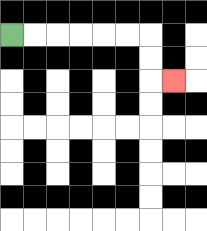{'start': '[0, 1]', 'end': '[7, 3]', 'path_directions': 'R,R,R,R,R,R,D,D,R', 'path_coordinates': '[[0, 1], [1, 1], [2, 1], [3, 1], [4, 1], [5, 1], [6, 1], [6, 2], [6, 3], [7, 3]]'}